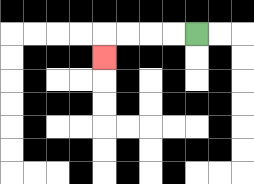{'start': '[8, 1]', 'end': '[4, 2]', 'path_directions': 'L,L,L,L,D', 'path_coordinates': '[[8, 1], [7, 1], [6, 1], [5, 1], [4, 1], [4, 2]]'}